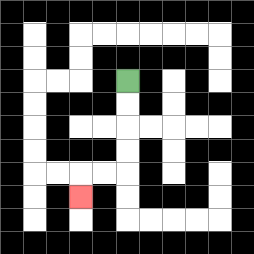{'start': '[5, 3]', 'end': '[3, 8]', 'path_directions': 'D,D,D,D,L,L,D', 'path_coordinates': '[[5, 3], [5, 4], [5, 5], [5, 6], [5, 7], [4, 7], [3, 7], [3, 8]]'}